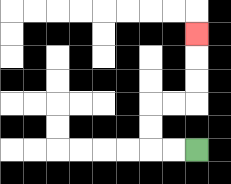{'start': '[8, 6]', 'end': '[8, 1]', 'path_directions': 'L,L,U,U,R,R,U,U,U', 'path_coordinates': '[[8, 6], [7, 6], [6, 6], [6, 5], [6, 4], [7, 4], [8, 4], [8, 3], [8, 2], [8, 1]]'}